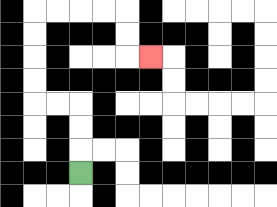{'start': '[3, 7]', 'end': '[6, 2]', 'path_directions': 'U,U,U,L,L,U,U,U,U,R,R,R,R,D,D,R', 'path_coordinates': '[[3, 7], [3, 6], [3, 5], [3, 4], [2, 4], [1, 4], [1, 3], [1, 2], [1, 1], [1, 0], [2, 0], [3, 0], [4, 0], [5, 0], [5, 1], [5, 2], [6, 2]]'}